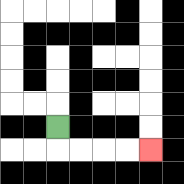{'start': '[2, 5]', 'end': '[6, 6]', 'path_directions': 'D,R,R,R,R', 'path_coordinates': '[[2, 5], [2, 6], [3, 6], [4, 6], [5, 6], [6, 6]]'}